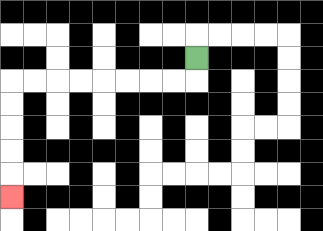{'start': '[8, 2]', 'end': '[0, 8]', 'path_directions': 'D,L,L,L,L,L,L,L,L,D,D,D,D,D', 'path_coordinates': '[[8, 2], [8, 3], [7, 3], [6, 3], [5, 3], [4, 3], [3, 3], [2, 3], [1, 3], [0, 3], [0, 4], [0, 5], [0, 6], [0, 7], [0, 8]]'}